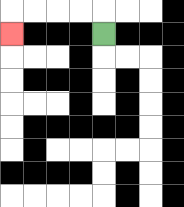{'start': '[4, 1]', 'end': '[0, 1]', 'path_directions': 'U,L,L,L,L,D', 'path_coordinates': '[[4, 1], [4, 0], [3, 0], [2, 0], [1, 0], [0, 0], [0, 1]]'}